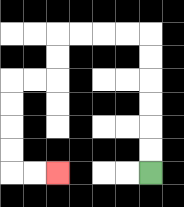{'start': '[6, 7]', 'end': '[2, 7]', 'path_directions': 'U,U,U,U,U,U,L,L,L,L,D,D,L,L,D,D,D,D,R,R', 'path_coordinates': '[[6, 7], [6, 6], [6, 5], [6, 4], [6, 3], [6, 2], [6, 1], [5, 1], [4, 1], [3, 1], [2, 1], [2, 2], [2, 3], [1, 3], [0, 3], [0, 4], [0, 5], [0, 6], [0, 7], [1, 7], [2, 7]]'}